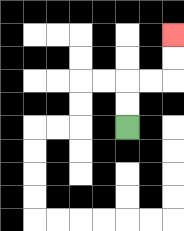{'start': '[5, 5]', 'end': '[7, 1]', 'path_directions': 'U,U,R,R,U,U', 'path_coordinates': '[[5, 5], [5, 4], [5, 3], [6, 3], [7, 3], [7, 2], [7, 1]]'}